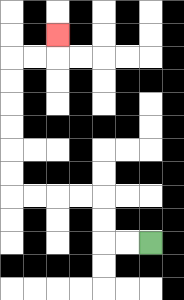{'start': '[6, 10]', 'end': '[2, 1]', 'path_directions': 'L,L,U,U,L,L,L,L,U,U,U,U,U,U,R,R,U', 'path_coordinates': '[[6, 10], [5, 10], [4, 10], [4, 9], [4, 8], [3, 8], [2, 8], [1, 8], [0, 8], [0, 7], [0, 6], [0, 5], [0, 4], [0, 3], [0, 2], [1, 2], [2, 2], [2, 1]]'}